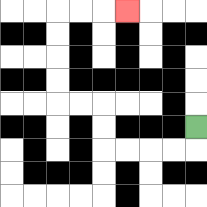{'start': '[8, 5]', 'end': '[5, 0]', 'path_directions': 'D,L,L,L,L,U,U,L,L,U,U,U,U,R,R,R', 'path_coordinates': '[[8, 5], [8, 6], [7, 6], [6, 6], [5, 6], [4, 6], [4, 5], [4, 4], [3, 4], [2, 4], [2, 3], [2, 2], [2, 1], [2, 0], [3, 0], [4, 0], [5, 0]]'}